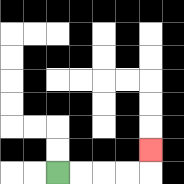{'start': '[2, 7]', 'end': '[6, 6]', 'path_directions': 'R,R,R,R,U', 'path_coordinates': '[[2, 7], [3, 7], [4, 7], [5, 7], [6, 7], [6, 6]]'}